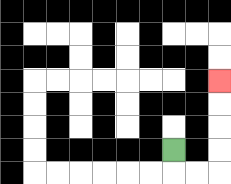{'start': '[7, 6]', 'end': '[9, 3]', 'path_directions': 'D,R,R,U,U,U,U', 'path_coordinates': '[[7, 6], [7, 7], [8, 7], [9, 7], [9, 6], [9, 5], [9, 4], [9, 3]]'}